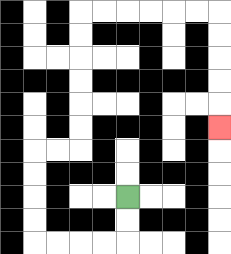{'start': '[5, 8]', 'end': '[9, 5]', 'path_directions': 'D,D,L,L,L,L,U,U,U,U,R,R,U,U,U,U,U,U,R,R,R,R,R,R,D,D,D,D,D', 'path_coordinates': '[[5, 8], [5, 9], [5, 10], [4, 10], [3, 10], [2, 10], [1, 10], [1, 9], [1, 8], [1, 7], [1, 6], [2, 6], [3, 6], [3, 5], [3, 4], [3, 3], [3, 2], [3, 1], [3, 0], [4, 0], [5, 0], [6, 0], [7, 0], [8, 0], [9, 0], [9, 1], [9, 2], [9, 3], [9, 4], [9, 5]]'}